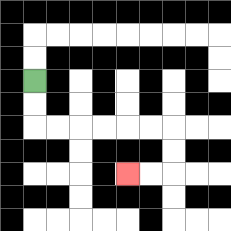{'start': '[1, 3]', 'end': '[5, 7]', 'path_directions': 'D,D,R,R,R,R,R,R,D,D,L,L', 'path_coordinates': '[[1, 3], [1, 4], [1, 5], [2, 5], [3, 5], [4, 5], [5, 5], [6, 5], [7, 5], [7, 6], [7, 7], [6, 7], [5, 7]]'}